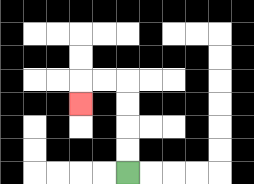{'start': '[5, 7]', 'end': '[3, 4]', 'path_directions': 'U,U,U,U,L,L,D', 'path_coordinates': '[[5, 7], [5, 6], [5, 5], [5, 4], [5, 3], [4, 3], [3, 3], [3, 4]]'}